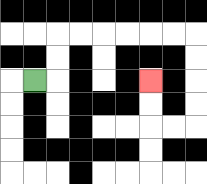{'start': '[1, 3]', 'end': '[6, 3]', 'path_directions': 'R,U,U,R,R,R,R,R,R,D,D,D,D,L,L,U,U', 'path_coordinates': '[[1, 3], [2, 3], [2, 2], [2, 1], [3, 1], [4, 1], [5, 1], [6, 1], [7, 1], [8, 1], [8, 2], [8, 3], [8, 4], [8, 5], [7, 5], [6, 5], [6, 4], [6, 3]]'}